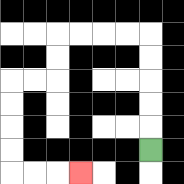{'start': '[6, 6]', 'end': '[3, 7]', 'path_directions': 'U,U,U,U,U,L,L,L,L,D,D,L,L,D,D,D,D,R,R,R', 'path_coordinates': '[[6, 6], [6, 5], [6, 4], [6, 3], [6, 2], [6, 1], [5, 1], [4, 1], [3, 1], [2, 1], [2, 2], [2, 3], [1, 3], [0, 3], [0, 4], [0, 5], [0, 6], [0, 7], [1, 7], [2, 7], [3, 7]]'}